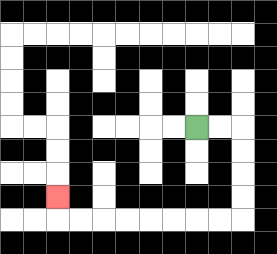{'start': '[8, 5]', 'end': '[2, 8]', 'path_directions': 'R,R,D,D,D,D,L,L,L,L,L,L,L,L,U', 'path_coordinates': '[[8, 5], [9, 5], [10, 5], [10, 6], [10, 7], [10, 8], [10, 9], [9, 9], [8, 9], [7, 9], [6, 9], [5, 9], [4, 9], [3, 9], [2, 9], [2, 8]]'}